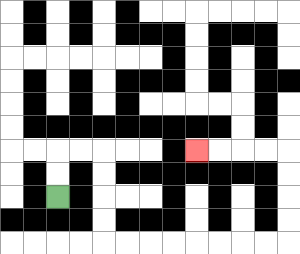{'start': '[2, 8]', 'end': '[8, 6]', 'path_directions': 'U,U,R,R,D,D,D,D,R,R,R,R,R,R,R,R,U,U,U,U,L,L,L,L', 'path_coordinates': '[[2, 8], [2, 7], [2, 6], [3, 6], [4, 6], [4, 7], [4, 8], [4, 9], [4, 10], [5, 10], [6, 10], [7, 10], [8, 10], [9, 10], [10, 10], [11, 10], [12, 10], [12, 9], [12, 8], [12, 7], [12, 6], [11, 6], [10, 6], [9, 6], [8, 6]]'}